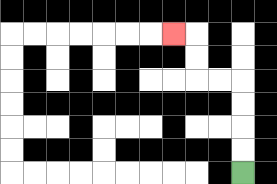{'start': '[10, 7]', 'end': '[7, 1]', 'path_directions': 'U,U,U,U,L,L,U,U,L', 'path_coordinates': '[[10, 7], [10, 6], [10, 5], [10, 4], [10, 3], [9, 3], [8, 3], [8, 2], [8, 1], [7, 1]]'}